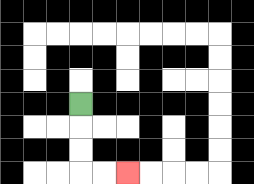{'start': '[3, 4]', 'end': '[5, 7]', 'path_directions': 'D,D,D,R,R', 'path_coordinates': '[[3, 4], [3, 5], [3, 6], [3, 7], [4, 7], [5, 7]]'}